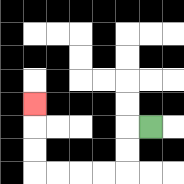{'start': '[6, 5]', 'end': '[1, 4]', 'path_directions': 'L,D,D,L,L,L,L,U,U,U', 'path_coordinates': '[[6, 5], [5, 5], [5, 6], [5, 7], [4, 7], [3, 7], [2, 7], [1, 7], [1, 6], [1, 5], [1, 4]]'}